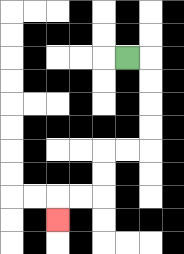{'start': '[5, 2]', 'end': '[2, 9]', 'path_directions': 'R,D,D,D,D,L,L,D,D,L,L,D', 'path_coordinates': '[[5, 2], [6, 2], [6, 3], [6, 4], [6, 5], [6, 6], [5, 6], [4, 6], [4, 7], [4, 8], [3, 8], [2, 8], [2, 9]]'}